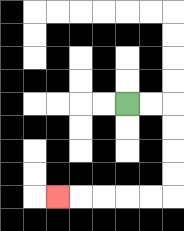{'start': '[5, 4]', 'end': '[2, 8]', 'path_directions': 'R,R,D,D,D,D,L,L,L,L,L', 'path_coordinates': '[[5, 4], [6, 4], [7, 4], [7, 5], [7, 6], [7, 7], [7, 8], [6, 8], [5, 8], [4, 8], [3, 8], [2, 8]]'}